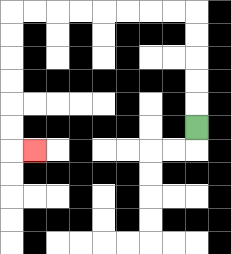{'start': '[8, 5]', 'end': '[1, 6]', 'path_directions': 'U,U,U,U,U,L,L,L,L,L,L,L,L,D,D,D,D,D,D,R', 'path_coordinates': '[[8, 5], [8, 4], [8, 3], [8, 2], [8, 1], [8, 0], [7, 0], [6, 0], [5, 0], [4, 0], [3, 0], [2, 0], [1, 0], [0, 0], [0, 1], [0, 2], [0, 3], [0, 4], [0, 5], [0, 6], [1, 6]]'}